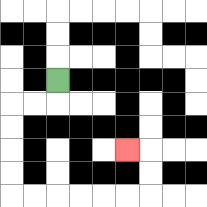{'start': '[2, 3]', 'end': '[5, 6]', 'path_directions': 'D,L,L,D,D,D,D,R,R,R,R,R,R,U,U,L', 'path_coordinates': '[[2, 3], [2, 4], [1, 4], [0, 4], [0, 5], [0, 6], [0, 7], [0, 8], [1, 8], [2, 8], [3, 8], [4, 8], [5, 8], [6, 8], [6, 7], [6, 6], [5, 6]]'}